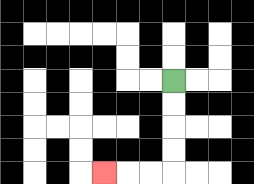{'start': '[7, 3]', 'end': '[4, 7]', 'path_directions': 'D,D,D,D,L,L,L', 'path_coordinates': '[[7, 3], [7, 4], [7, 5], [7, 6], [7, 7], [6, 7], [5, 7], [4, 7]]'}